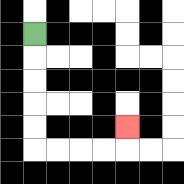{'start': '[1, 1]', 'end': '[5, 5]', 'path_directions': 'D,D,D,D,D,R,R,R,R,U', 'path_coordinates': '[[1, 1], [1, 2], [1, 3], [1, 4], [1, 5], [1, 6], [2, 6], [3, 6], [4, 6], [5, 6], [5, 5]]'}